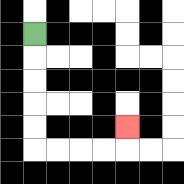{'start': '[1, 1]', 'end': '[5, 5]', 'path_directions': 'D,D,D,D,D,R,R,R,R,U', 'path_coordinates': '[[1, 1], [1, 2], [1, 3], [1, 4], [1, 5], [1, 6], [2, 6], [3, 6], [4, 6], [5, 6], [5, 5]]'}